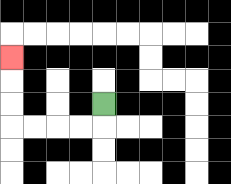{'start': '[4, 4]', 'end': '[0, 2]', 'path_directions': 'D,L,L,L,L,U,U,U', 'path_coordinates': '[[4, 4], [4, 5], [3, 5], [2, 5], [1, 5], [0, 5], [0, 4], [0, 3], [0, 2]]'}